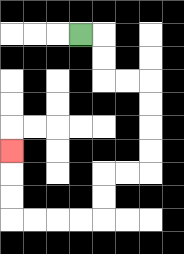{'start': '[3, 1]', 'end': '[0, 6]', 'path_directions': 'R,D,D,R,R,D,D,D,D,L,L,D,D,L,L,L,L,U,U,U', 'path_coordinates': '[[3, 1], [4, 1], [4, 2], [4, 3], [5, 3], [6, 3], [6, 4], [6, 5], [6, 6], [6, 7], [5, 7], [4, 7], [4, 8], [4, 9], [3, 9], [2, 9], [1, 9], [0, 9], [0, 8], [0, 7], [0, 6]]'}